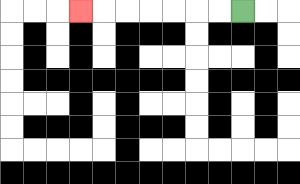{'start': '[10, 0]', 'end': '[3, 0]', 'path_directions': 'L,L,L,L,L,L,L', 'path_coordinates': '[[10, 0], [9, 0], [8, 0], [7, 0], [6, 0], [5, 0], [4, 0], [3, 0]]'}